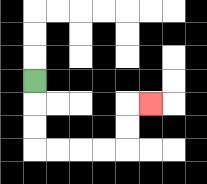{'start': '[1, 3]', 'end': '[6, 4]', 'path_directions': 'D,D,D,R,R,R,R,U,U,R', 'path_coordinates': '[[1, 3], [1, 4], [1, 5], [1, 6], [2, 6], [3, 6], [4, 6], [5, 6], [5, 5], [5, 4], [6, 4]]'}